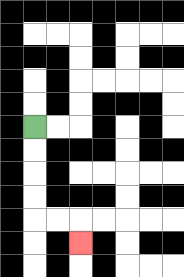{'start': '[1, 5]', 'end': '[3, 10]', 'path_directions': 'D,D,D,D,R,R,D', 'path_coordinates': '[[1, 5], [1, 6], [1, 7], [1, 8], [1, 9], [2, 9], [3, 9], [3, 10]]'}